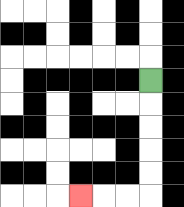{'start': '[6, 3]', 'end': '[3, 8]', 'path_directions': 'D,D,D,D,D,L,L,L', 'path_coordinates': '[[6, 3], [6, 4], [6, 5], [6, 6], [6, 7], [6, 8], [5, 8], [4, 8], [3, 8]]'}